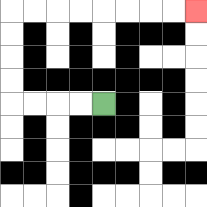{'start': '[4, 4]', 'end': '[8, 0]', 'path_directions': 'L,L,L,L,U,U,U,U,R,R,R,R,R,R,R,R', 'path_coordinates': '[[4, 4], [3, 4], [2, 4], [1, 4], [0, 4], [0, 3], [0, 2], [0, 1], [0, 0], [1, 0], [2, 0], [3, 0], [4, 0], [5, 0], [6, 0], [7, 0], [8, 0]]'}